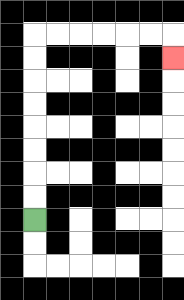{'start': '[1, 9]', 'end': '[7, 2]', 'path_directions': 'U,U,U,U,U,U,U,U,R,R,R,R,R,R,D', 'path_coordinates': '[[1, 9], [1, 8], [1, 7], [1, 6], [1, 5], [1, 4], [1, 3], [1, 2], [1, 1], [2, 1], [3, 1], [4, 1], [5, 1], [6, 1], [7, 1], [7, 2]]'}